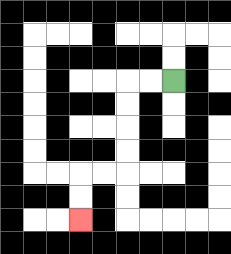{'start': '[7, 3]', 'end': '[3, 9]', 'path_directions': 'L,L,D,D,D,D,L,L,D,D', 'path_coordinates': '[[7, 3], [6, 3], [5, 3], [5, 4], [5, 5], [5, 6], [5, 7], [4, 7], [3, 7], [3, 8], [3, 9]]'}